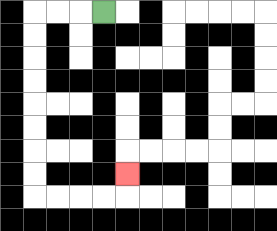{'start': '[4, 0]', 'end': '[5, 7]', 'path_directions': 'L,L,L,D,D,D,D,D,D,D,D,R,R,R,R,U', 'path_coordinates': '[[4, 0], [3, 0], [2, 0], [1, 0], [1, 1], [1, 2], [1, 3], [1, 4], [1, 5], [1, 6], [1, 7], [1, 8], [2, 8], [3, 8], [4, 8], [5, 8], [5, 7]]'}